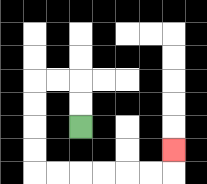{'start': '[3, 5]', 'end': '[7, 6]', 'path_directions': 'U,U,L,L,D,D,D,D,R,R,R,R,R,R,U', 'path_coordinates': '[[3, 5], [3, 4], [3, 3], [2, 3], [1, 3], [1, 4], [1, 5], [1, 6], [1, 7], [2, 7], [3, 7], [4, 7], [5, 7], [6, 7], [7, 7], [7, 6]]'}